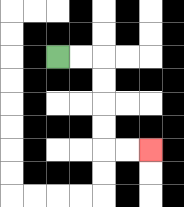{'start': '[2, 2]', 'end': '[6, 6]', 'path_directions': 'R,R,D,D,D,D,R,R', 'path_coordinates': '[[2, 2], [3, 2], [4, 2], [4, 3], [4, 4], [4, 5], [4, 6], [5, 6], [6, 6]]'}